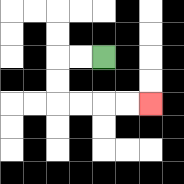{'start': '[4, 2]', 'end': '[6, 4]', 'path_directions': 'L,L,D,D,R,R,R,R', 'path_coordinates': '[[4, 2], [3, 2], [2, 2], [2, 3], [2, 4], [3, 4], [4, 4], [5, 4], [6, 4]]'}